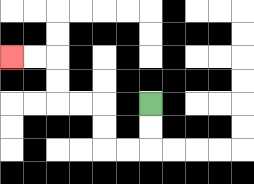{'start': '[6, 4]', 'end': '[0, 2]', 'path_directions': 'D,D,L,L,U,U,L,L,U,U,L,L', 'path_coordinates': '[[6, 4], [6, 5], [6, 6], [5, 6], [4, 6], [4, 5], [4, 4], [3, 4], [2, 4], [2, 3], [2, 2], [1, 2], [0, 2]]'}